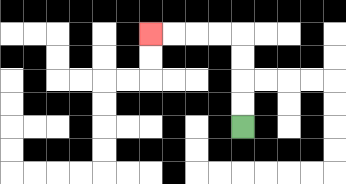{'start': '[10, 5]', 'end': '[6, 1]', 'path_directions': 'U,U,U,U,L,L,L,L', 'path_coordinates': '[[10, 5], [10, 4], [10, 3], [10, 2], [10, 1], [9, 1], [8, 1], [7, 1], [6, 1]]'}